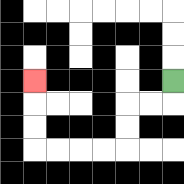{'start': '[7, 3]', 'end': '[1, 3]', 'path_directions': 'D,L,L,D,D,L,L,L,L,U,U,U', 'path_coordinates': '[[7, 3], [7, 4], [6, 4], [5, 4], [5, 5], [5, 6], [4, 6], [3, 6], [2, 6], [1, 6], [1, 5], [1, 4], [1, 3]]'}